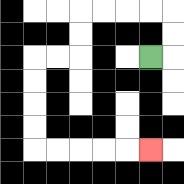{'start': '[6, 2]', 'end': '[6, 6]', 'path_directions': 'R,U,U,L,L,L,L,D,D,L,L,D,D,D,D,R,R,R,R,R', 'path_coordinates': '[[6, 2], [7, 2], [7, 1], [7, 0], [6, 0], [5, 0], [4, 0], [3, 0], [3, 1], [3, 2], [2, 2], [1, 2], [1, 3], [1, 4], [1, 5], [1, 6], [2, 6], [3, 6], [4, 6], [5, 6], [6, 6]]'}